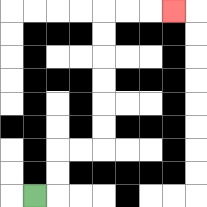{'start': '[1, 8]', 'end': '[7, 0]', 'path_directions': 'R,U,U,R,R,U,U,U,U,U,U,R,R,R', 'path_coordinates': '[[1, 8], [2, 8], [2, 7], [2, 6], [3, 6], [4, 6], [4, 5], [4, 4], [4, 3], [4, 2], [4, 1], [4, 0], [5, 0], [6, 0], [7, 0]]'}